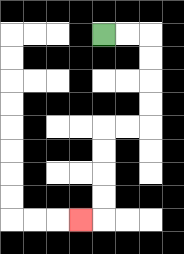{'start': '[4, 1]', 'end': '[3, 9]', 'path_directions': 'R,R,D,D,D,D,L,L,D,D,D,D,L', 'path_coordinates': '[[4, 1], [5, 1], [6, 1], [6, 2], [6, 3], [6, 4], [6, 5], [5, 5], [4, 5], [4, 6], [4, 7], [4, 8], [4, 9], [3, 9]]'}